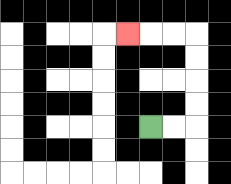{'start': '[6, 5]', 'end': '[5, 1]', 'path_directions': 'R,R,U,U,U,U,L,L,L', 'path_coordinates': '[[6, 5], [7, 5], [8, 5], [8, 4], [8, 3], [8, 2], [8, 1], [7, 1], [6, 1], [5, 1]]'}